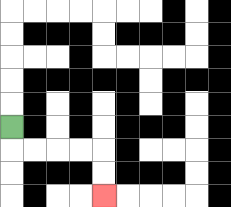{'start': '[0, 5]', 'end': '[4, 8]', 'path_directions': 'D,R,R,R,R,D,D', 'path_coordinates': '[[0, 5], [0, 6], [1, 6], [2, 6], [3, 6], [4, 6], [4, 7], [4, 8]]'}